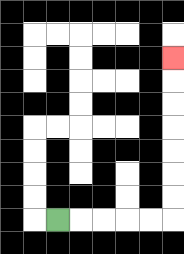{'start': '[2, 9]', 'end': '[7, 2]', 'path_directions': 'R,R,R,R,R,U,U,U,U,U,U,U', 'path_coordinates': '[[2, 9], [3, 9], [4, 9], [5, 9], [6, 9], [7, 9], [7, 8], [7, 7], [7, 6], [7, 5], [7, 4], [7, 3], [7, 2]]'}